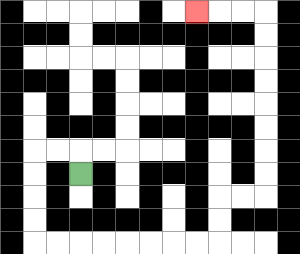{'start': '[3, 7]', 'end': '[8, 0]', 'path_directions': 'U,L,L,D,D,D,D,R,R,R,R,R,R,R,R,U,U,R,R,U,U,U,U,U,U,U,U,L,L,L', 'path_coordinates': '[[3, 7], [3, 6], [2, 6], [1, 6], [1, 7], [1, 8], [1, 9], [1, 10], [2, 10], [3, 10], [4, 10], [5, 10], [6, 10], [7, 10], [8, 10], [9, 10], [9, 9], [9, 8], [10, 8], [11, 8], [11, 7], [11, 6], [11, 5], [11, 4], [11, 3], [11, 2], [11, 1], [11, 0], [10, 0], [9, 0], [8, 0]]'}